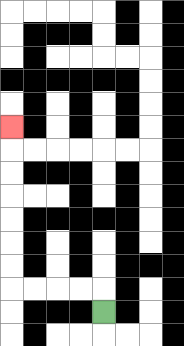{'start': '[4, 13]', 'end': '[0, 5]', 'path_directions': 'U,L,L,L,L,U,U,U,U,U,U,U', 'path_coordinates': '[[4, 13], [4, 12], [3, 12], [2, 12], [1, 12], [0, 12], [0, 11], [0, 10], [0, 9], [0, 8], [0, 7], [0, 6], [0, 5]]'}